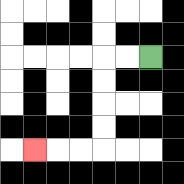{'start': '[6, 2]', 'end': '[1, 6]', 'path_directions': 'L,L,D,D,D,D,L,L,L', 'path_coordinates': '[[6, 2], [5, 2], [4, 2], [4, 3], [4, 4], [4, 5], [4, 6], [3, 6], [2, 6], [1, 6]]'}